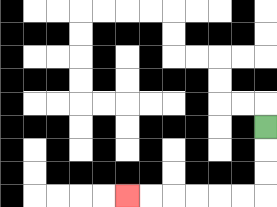{'start': '[11, 5]', 'end': '[5, 8]', 'path_directions': 'D,D,D,L,L,L,L,L,L', 'path_coordinates': '[[11, 5], [11, 6], [11, 7], [11, 8], [10, 8], [9, 8], [8, 8], [7, 8], [6, 8], [5, 8]]'}